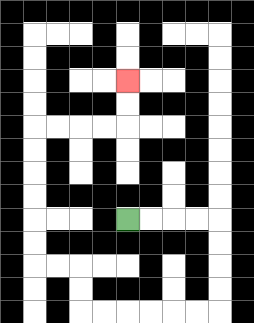{'start': '[5, 9]', 'end': '[5, 3]', 'path_directions': 'R,R,R,R,D,D,D,D,L,L,L,L,L,L,U,U,L,L,U,U,U,U,U,U,R,R,R,R,U,U', 'path_coordinates': '[[5, 9], [6, 9], [7, 9], [8, 9], [9, 9], [9, 10], [9, 11], [9, 12], [9, 13], [8, 13], [7, 13], [6, 13], [5, 13], [4, 13], [3, 13], [3, 12], [3, 11], [2, 11], [1, 11], [1, 10], [1, 9], [1, 8], [1, 7], [1, 6], [1, 5], [2, 5], [3, 5], [4, 5], [5, 5], [5, 4], [5, 3]]'}